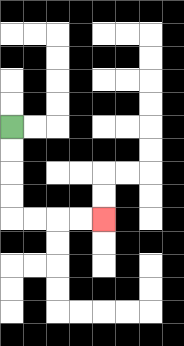{'start': '[0, 5]', 'end': '[4, 9]', 'path_directions': 'D,D,D,D,R,R,R,R', 'path_coordinates': '[[0, 5], [0, 6], [0, 7], [0, 8], [0, 9], [1, 9], [2, 9], [3, 9], [4, 9]]'}